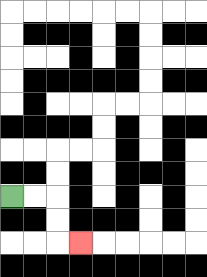{'start': '[0, 8]', 'end': '[3, 10]', 'path_directions': 'R,R,D,D,R', 'path_coordinates': '[[0, 8], [1, 8], [2, 8], [2, 9], [2, 10], [3, 10]]'}